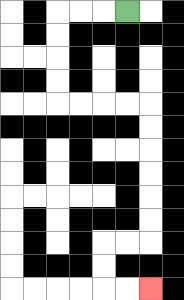{'start': '[5, 0]', 'end': '[6, 12]', 'path_directions': 'L,L,L,D,D,D,D,R,R,R,R,D,D,D,D,D,D,L,L,D,D,R,R', 'path_coordinates': '[[5, 0], [4, 0], [3, 0], [2, 0], [2, 1], [2, 2], [2, 3], [2, 4], [3, 4], [4, 4], [5, 4], [6, 4], [6, 5], [6, 6], [6, 7], [6, 8], [6, 9], [6, 10], [5, 10], [4, 10], [4, 11], [4, 12], [5, 12], [6, 12]]'}